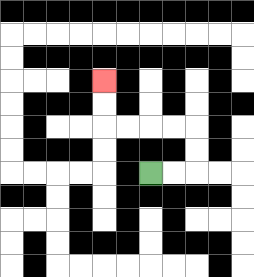{'start': '[6, 7]', 'end': '[4, 3]', 'path_directions': 'R,R,U,U,L,L,L,L,U,U', 'path_coordinates': '[[6, 7], [7, 7], [8, 7], [8, 6], [8, 5], [7, 5], [6, 5], [5, 5], [4, 5], [4, 4], [4, 3]]'}